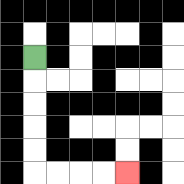{'start': '[1, 2]', 'end': '[5, 7]', 'path_directions': 'D,D,D,D,D,R,R,R,R', 'path_coordinates': '[[1, 2], [1, 3], [1, 4], [1, 5], [1, 6], [1, 7], [2, 7], [3, 7], [4, 7], [5, 7]]'}